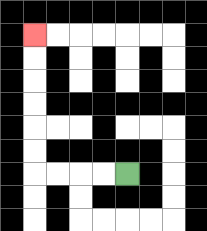{'start': '[5, 7]', 'end': '[1, 1]', 'path_directions': 'L,L,L,L,U,U,U,U,U,U', 'path_coordinates': '[[5, 7], [4, 7], [3, 7], [2, 7], [1, 7], [1, 6], [1, 5], [1, 4], [1, 3], [1, 2], [1, 1]]'}